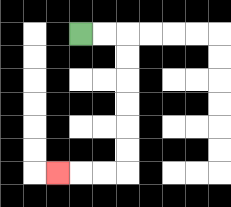{'start': '[3, 1]', 'end': '[2, 7]', 'path_directions': 'R,R,D,D,D,D,D,D,L,L,L', 'path_coordinates': '[[3, 1], [4, 1], [5, 1], [5, 2], [5, 3], [5, 4], [5, 5], [5, 6], [5, 7], [4, 7], [3, 7], [2, 7]]'}